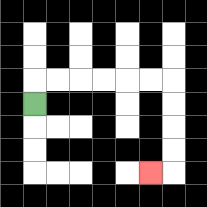{'start': '[1, 4]', 'end': '[6, 7]', 'path_directions': 'U,R,R,R,R,R,R,D,D,D,D,L', 'path_coordinates': '[[1, 4], [1, 3], [2, 3], [3, 3], [4, 3], [5, 3], [6, 3], [7, 3], [7, 4], [7, 5], [7, 6], [7, 7], [6, 7]]'}